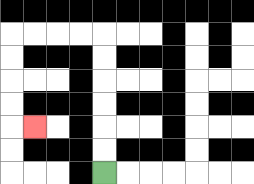{'start': '[4, 7]', 'end': '[1, 5]', 'path_directions': 'U,U,U,U,U,U,L,L,L,L,D,D,D,D,R', 'path_coordinates': '[[4, 7], [4, 6], [4, 5], [4, 4], [4, 3], [4, 2], [4, 1], [3, 1], [2, 1], [1, 1], [0, 1], [0, 2], [0, 3], [0, 4], [0, 5], [1, 5]]'}